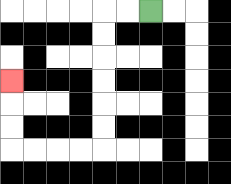{'start': '[6, 0]', 'end': '[0, 3]', 'path_directions': 'L,L,D,D,D,D,D,D,L,L,L,L,U,U,U', 'path_coordinates': '[[6, 0], [5, 0], [4, 0], [4, 1], [4, 2], [4, 3], [4, 4], [4, 5], [4, 6], [3, 6], [2, 6], [1, 6], [0, 6], [0, 5], [0, 4], [0, 3]]'}